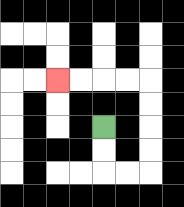{'start': '[4, 5]', 'end': '[2, 3]', 'path_directions': 'D,D,R,R,U,U,U,U,L,L,L,L', 'path_coordinates': '[[4, 5], [4, 6], [4, 7], [5, 7], [6, 7], [6, 6], [6, 5], [6, 4], [6, 3], [5, 3], [4, 3], [3, 3], [2, 3]]'}